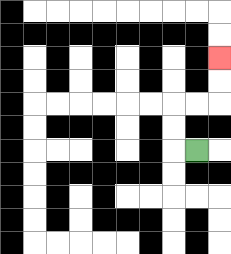{'start': '[8, 6]', 'end': '[9, 2]', 'path_directions': 'L,U,U,R,R,U,U', 'path_coordinates': '[[8, 6], [7, 6], [7, 5], [7, 4], [8, 4], [9, 4], [9, 3], [9, 2]]'}